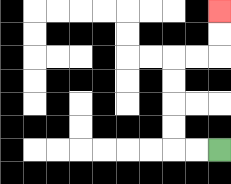{'start': '[9, 6]', 'end': '[9, 0]', 'path_directions': 'L,L,U,U,U,U,R,R,U,U', 'path_coordinates': '[[9, 6], [8, 6], [7, 6], [7, 5], [7, 4], [7, 3], [7, 2], [8, 2], [9, 2], [9, 1], [9, 0]]'}